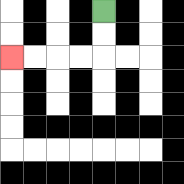{'start': '[4, 0]', 'end': '[0, 2]', 'path_directions': 'D,D,L,L,L,L', 'path_coordinates': '[[4, 0], [4, 1], [4, 2], [3, 2], [2, 2], [1, 2], [0, 2]]'}